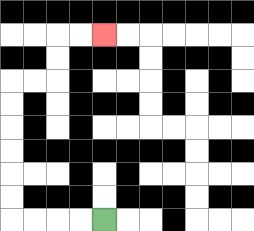{'start': '[4, 9]', 'end': '[4, 1]', 'path_directions': 'L,L,L,L,U,U,U,U,U,U,R,R,U,U,R,R', 'path_coordinates': '[[4, 9], [3, 9], [2, 9], [1, 9], [0, 9], [0, 8], [0, 7], [0, 6], [0, 5], [0, 4], [0, 3], [1, 3], [2, 3], [2, 2], [2, 1], [3, 1], [4, 1]]'}